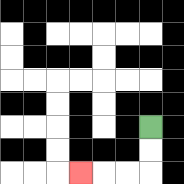{'start': '[6, 5]', 'end': '[3, 7]', 'path_directions': 'D,D,L,L,L', 'path_coordinates': '[[6, 5], [6, 6], [6, 7], [5, 7], [4, 7], [3, 7]]'}